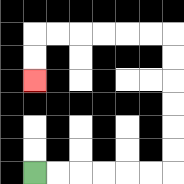{'start': '[1, 7]', 'end': '[1, 3]', 'path_directions': 'R,R,R,R,R,R,U,U,U,U,U,U,L,L,L,L,L,L,D,D', 'path_coordinates': '[[1, 7], [2, 7], [3, 7], [4, 7], [5, 7], [6, 7], [7, 7], [7, 6], [7, 5], [7, 4], [7, 3], [7, 2], [7, 1], [6, 1], [5, 1], [4, 1], [3, 1], [2, 1], [1, 1], [1, 2], [1, 3]]'}